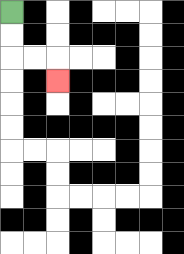{'start': '[0, 0]', 'end': '[2, 3]', 'path_directions': 'D,D,R,R,D', 'path_coordinates': '[[0, 0], [0, 1], [0, 2], [1, 2], [2, 2], [2, 3]]'}